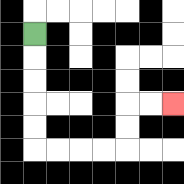{'start': '[1, 1]', 'end': '[7, 4]', 'path_directions': 'D,D,D,D,D,R,R,R,R,U,U,R,R', 'path_coordinates': '[[1, 1], [1, 2], [1, 3], [1, 4], [1, 5], [1, 6], [2, 6], [3, 6], [4, 6], [5, 6], [5, 5], [5, 4], [6, 4], [7, 4]]'}